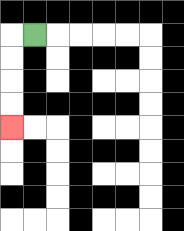{'start': '[1, 1]', 'end': '[0, 5]', 'path_directions': 'L,D,D,D,D', 'path_coordinates': '[[1, 1], [0, 1], [0, 2], [0, 3], [0, 4], [0, 5]]'}